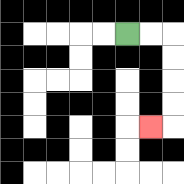{'start': '[5, 1]', 'end': '[6, 5]', 'path_directions': 'R,R,D,D,D,D,L', 'path_coordinates': '[[5, 1], [6, 1], [7, 1], [7, 2], [7, 3], [7, 4], [7, 5], [6, 5]]'}